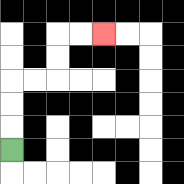{'start': '[0, 6]', 'end': '[4, 1]', 'path_directions': 'U,U,U,R,R,U,U,R,R', 'path_coordinates': '[[0, 6], [0, 5], [0, 4], [0, 3], [1, 3], [2, 3], [2, 2], [2, 1], [3, 1], [4, 1]]'}